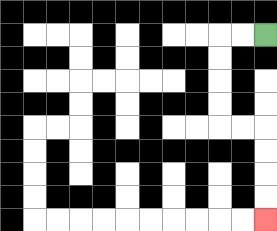{'start': '[11, 1]', 'end': '[11, 9]', 'path_directions': 'L,L,D,D,D,D,R,R,D,D,D,D', 'path_coordinates': '[[11, 1], [10, 1], [9, 1], [9, 2], [9, 3], [9, 4], [9, 5], [10, 5], [11, 5], [11, 6], [11, 7], [11, 8], [11, 9]]'}